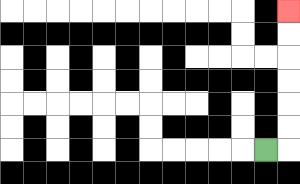{'start': '[11, 6]', 'end': '[12, 0]', 'path_directions': 'R,U,U,U,U,U,U', 'path_coordinates': '[[11, 6], [12, 6], [12, 5], [12, 4], [12, 3], [12, 2], [12, 1], [12, 0]]'}